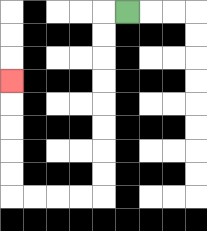{'start': '[5, 0]', 'end': '[0, 3]', 'path_directions': 'L,D,D,D,D,D,D,D,D,L,L,L,L,U,U,U,U,U', 'path_coordinates': '[[5, 0], [4, 0], [4, 1], [4, 2], [4, 3], [4, 4], [4, 5], [4, 6], [4, 7], [4, 8], [3, 8], [2, 8], [1, 8], [0, 8], [0, 7], [0, 6], [0, 5], [0, 4], [0, 3]]'}